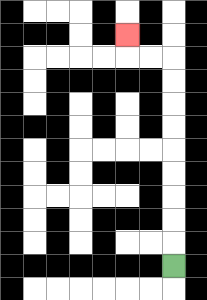{'start': '[7, 11]', 'end': '[5, 1]', 'path_directions': 'U,U,U,U,U,U,U,U,U,L,L,U', 'path_coordinates': '[[7, 11], [7, 10], [7, 9], [7, 8], [7, 7], [7, 6], [7, 5], [7, 4], [7, 3], [7, 2], [6, 2], [5, 2], [5, 1]]'}